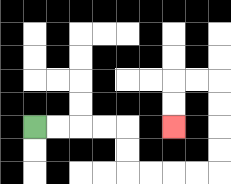{'start': '[1, 5]', 'end': '[7, 5]', 'path_directions': 'R,R,R,R,D,D,R,R,R,R,U,U,U,U,L,L,D,D', 'path_coordinates': '[[1, 5], [2, 5], [3, 5], [4, 5], [5, 5], [5, 6], [5, 7], [6, 7], [7, 7], [8, 7], [9, 7], [9, 6], [9, 5], [9, 4], [9, 3], [8, 3], [7, 3], [7, 4], [7, 5]]'}